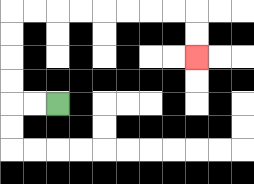{'start': '[2, 4]', 'end': '[8, 2]', 'path_directions': 'L,L,U,U,U,U,R,R,R,R,R,R,R,R,D,D', 'path_coordinates': '[[2, 4], [1, 4], [0, 4], [0, 3], [0, 2], [0, 1], [0, 0], [1, 0], [2, 0], [3, 0], [4, 0], [5, 0], [6, 0], [7, 0], [8, 0], [8, 1], [8, 2]]'}